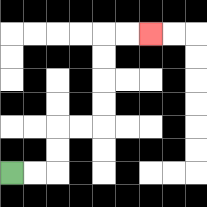{'start': '[0, 7]', 'end': '[6, 1]', 'path_directions': 'R,R,U,U,R,R,U,U,U,U,R,R', 'path_coordinates': '[[0, 7], [1, 7], [2, 7], [2, 6], [2, 5], [3, 5], [4, 5], [4, 4], [4, 3], [4, 2], [4, 1], [5, 1], [6, 1]]'}